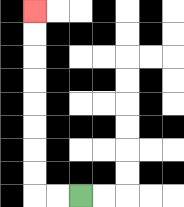{'start': '[3, 8]', 'end': '[1, 0]', 'path_directions': 'L,L,U,U,U,U,U,U,U,U', 'path_coordinates': '[[3, 8], [2, 8], [1, 8], [1, 7], [1, 6], [1, 5], [1, 4], [1, 3], [1, 2], [1, 1], [1, 0]]'}